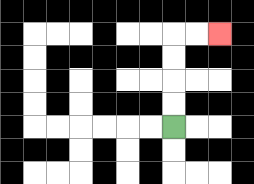{'start': '[7, 5]', 'end': '[9, 1]', 'path_directions': 'U,U,U,U,R,R', 'path_coordinates': '[[7, 5], [7, 4], [7, 3], [7, 2], [7, 1], [8, 1], [9, 1]]'}